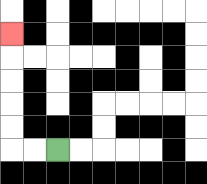{'start': '[2, 6]', 'end': '[0, 1]', 'path_directions': 'L,L,U,U,U,U,U', 'path_coordinates': '[[2, 6], [1, 6], [0, 6], [0, 5], [0, 4], [0, 3], [0, 2], [0, 1]]'}